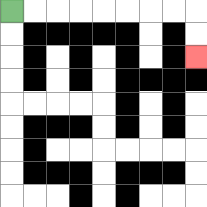{'start': '[0, 0]', 'end': '[8, 2]', 'path_directions': 'R,R,R,R,R,R,R,R,D,D', 'path_coordinates': '[[0, 0], [1, 0], [2, 0], [3, 0], [4, 0], [5, 0], [6, 0], [7, 0], [8, 0], [8, 1], [8, 2]]'}